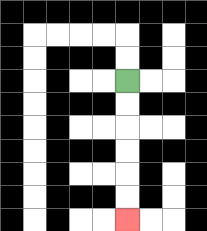{'start': '[5, 3]', 'end': '[5, 9]', 'path_directions': 'D,D,D,D,D,D', 'path_coordinates': '[[5, 3], [5, 4], [5, 5], [5, 6], [5, 7], [5, 8], [5, 9]]'}